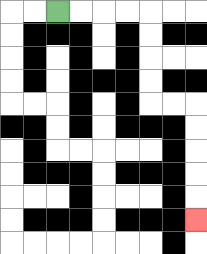{'start': '[2, 0]', 'end': '[8, 9]', 'path_directions': 'R,R,R,R,D,D,D,D,R,R,D,D,D,D,D', 'path_coordinates': '[[2, 0], [3, 0], [4, 0], [5, 0], [6, 0], [6, 1], [6, 2], [6, 3], [6, 4], [7, 4], [8, 4], [8, 5], [8, 6], [8, 7], [8, 8], [8, 9]]'}